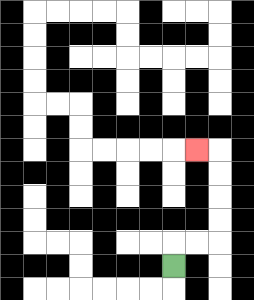{'start': '[7, 11]', 'end': '[8, 6]', 'path_directions': 'U,R,R,U,U,U,U,L', 'path_coordinates': '[[7, 11], [7, 10], [8, 10], [9, 10], [9, 9], [9, 8], [9, 7], [9, 6], [8, 6]]'}